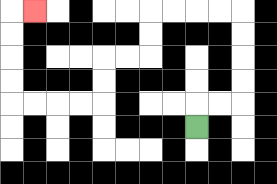{'start': '[8, 5]', 'end': '[1, 0]', 'path_directions': 'U,R,R,U,U,U,U,L,L,L,L,D,D,L,L,D,D,L,L,L,L,U,U,U,U,R', 'path_coordinates': '[[8, 5], [8, 4], [9, 4], [10, 4], [10, 3], [10, 2], [10, 1], [10, 0], [9, 0], [8, 0], [7, 0], [6, 0], [6, 1], [6, 2], [5, 2], [4, 2], [4, 3], [4, 4], [3, 4], [2, 4], [1, 4], [0, 4], [0, 3], [0, 2], [0, 1], [0, 0], [1, 0]]'}